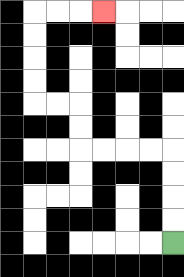{'start': '[7, 10]', 'end': '[4, 0]', 'path_directions': 'U,U,U,U,L,L,L,L,U,U,L,L,U,U,U,U,R,R,R', 'path_coordinates': '[[7, 10], [7, 9], [7, 8], [7, 7], [7, 6], [6, 6], [5, 6], [4, 6], [3, 6], [3, 5], [3, 4], [2, 4], [1, 4], [1, 3], [1, 2], [1, 1], [1, 0], [2, 0], [3, 0], [4, 0]]'}